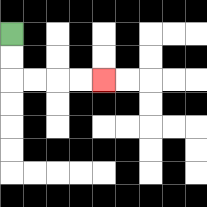{'start': '[0, 1]', 'end': '[4, 3]', 'path_directions': 'D,D,R,R,R,R', 'path_coordinates': '[[0, 1], [0, 2], [0, 3], [1, 3], [2, 3], [3, 3], [4, 3]]'}